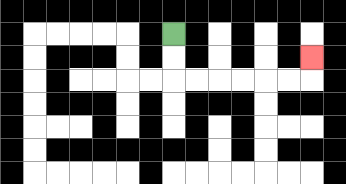{'start': '[7, 1]', 'end': '[13, 2]', 'path_directions': 'D,D,R,R,R,R,R,R,U', 'path_coordinates': '[[7, 1], [7, 2], [7, 3], [8, 3], [9, 3], [10, 3], [11, 3], [12, 3], [13, 3], [13, 2]]'}